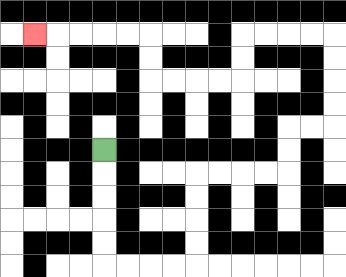{'start': '[4, 6]', 'end': '[1, 1]', 'path_directions': 'D,D,D,D,D,R,R,R,R,U,U,U,U,R,R,R,R,U,U,R,R,U,U,U,U,L,L,L,L,D,D,L,L,L,L,U,U,L,L,L,L,L', 'path_coordinates': '[[4, 6], [4, 7], [4, 8], [4, 9], [4, 10], [4, 11], [5, 11], [6, 11], [7, 11], [8, 11], [8, 10], [8, 9], [8, 8], [8, 7], [9, 7], [10, 7], [11, 7], [12, 7], [12, 6], [12, 5], [13, 5], [14, 5], [14, 4], [14, 3], [14, 2], [14, 1], [13, 1], [12, 1], [11, 1], [10, 1], [10, 2], [10, 3], [9, 3], [8, 3], [7, 3], [6, 3], [6, 2], [6, 1], [5, 1], [4, 1], [3, 1], [2, 1], [1, 1]]'}